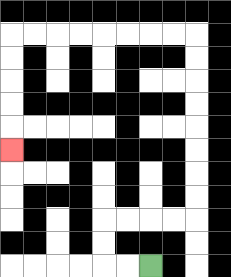{'start': '[6, 11]', 'end': '[0, 6]', 'path_directions': 'L,L,U,U,R,R,R,R,U,U,U,U,U,U,U,U,L,L,L,L,L,L,L,L,D,D,D,D,D', 'path_coordinates': '[[6, 11], [5, 11], [4, 11], [4, 10], [4, 9], [5, 9], [6, 9], [7, 9], [8, 9], [8, 8], [8, 7], [8, 6], [8, 5], [8, 4], [8, 3], [8, 2], [8, 1], [7, 1], [6, 1], [5, 1], [4, 1], [3, 1], [2, 1], [1, 1], [0, 1], [0, 2], [0, 3], [0, 4], [0, 5], [0, 6]]'}